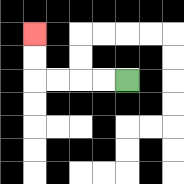{'start': '[5, 3]', 'end': '[1, 1]', 'path_directions': 'L,L,L,L,U,U', 'path_coordinates': '[[5, 3], [4, 3], [3, 3], [2, 3], [1, 3], [1, 2], [1, 1]]'}